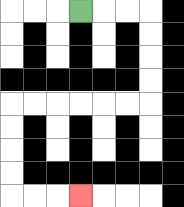{'start': '[3, 0]', 'end': '[3, 8]', 'path_directions': 'R,R,R,D,D,D,D,L,L,L,L,L,L,D,D,D,D,R,R,R', 'path_coordinates': '[[3, 0], [4, 0], [5, 0], [6, 0], [6, 1], [6, 2], [6, 3], [6, 4], [5, 4], [4, 4], [3, 4], [2, 4], [1, 4], [0, 4], [0, 5], [0, 6], [0, 7], [0, 8], [1, 8], [2, 8], [3, 8]]'}